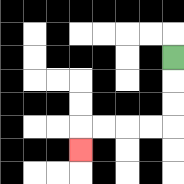{'start': '[7, 2]', 'end': '[3, 6]', 'path_directions': 'D,D,D,L,L,L,L,D', 'path_coordinates': '[[7, 2], [7, 3], [7, 4], [7, 5], [6, 5], [5, 5], [4, 5], [3, 5], [3, 6]]'}